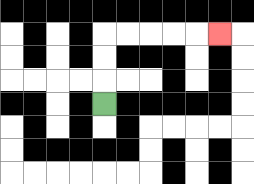{'start': '[4, 4]', 'end': '[9, 1]', 'path_directions': 'U,U,U,R,R,R,R,R', 'path_coordinates': '[[4, 4], [4, 3], [4, 2], [4, 1], [5, 1], [6, 1], [7, 1], [8, 1], [9, 1]]'}